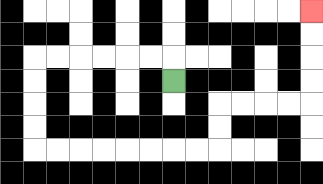{'start': '[7, 3]', 'end': '[13, 0]', 'path_directions': 'U,L,L,L,L,L,L,D,D,D,D,R,R,R,R,R,R,R,R,U,U,R,R,R,R,U,U,U,U', 'path_coordinates': '[[7, 3], [7, 2], [6, 2], [5, 2], [4, 2], [3, 2], [2, 2], [1, 2], [1, 3], [1, 4], [1, 5], [1, 6], [2, 6], [3, 6], [4, 6], [5, 6], [6, 6], [7, 6], [8, 6], [9, 6], [9, 5], [9, 4], [10, 4], [11, 4], [12, 4], [13, 4], [13, 3], [13, 2], [13, 1], [13, 0]]'}